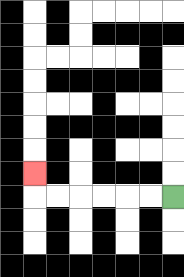{'start': '[7, 8]', 'end': '[1, 7]', 'path_directions': 'L,L,L,L,L,L,U', 'path_coordinates': '[[7, 8], [6, 8], [5, 8], [4, 8], [3, 8], [2, 8], [1, 8], [1, 7]]'}